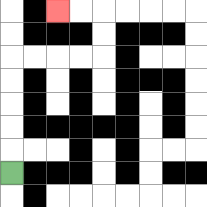{'start': '[0, 7]', 'end': '[2, 0]', 'path_directions': 'U,U,U,U,U,R,R,R,R,U,U,L,L', 'path_coordinates': '[[0, 7], [0, 6], [0, 5], [0, 4], [0, 3], [0, 2], [1, 2], [2, 2], [3, 2], [4, 2], [4, 1], [4, 0], [3, 0], [2, 0]]'}